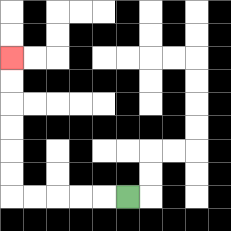{'start': '[5, 8]', 'end': '[0, 2]', 'path_directions': 'L,L,L,L,L,U,U,U,U,U,U', 'path_coordinates': '[[5, 8], [4, 8], [3, 8], [2, 8], [1, 8], [0, 8], [0, 7], [0, 6], [0, 5], [0, 4], [0, 3], [0, 2]]'}